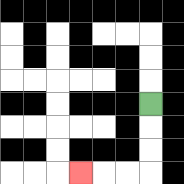{'start': '[6, 4]', 'end': '[3, 7]', 'path_directions': 'D,D,D,L,L,L', 'path_coordinates': '[[6, 4], [6, 5], [6, 6], [6, 7], [5, 7], [4, 7], [3, 7]]'}